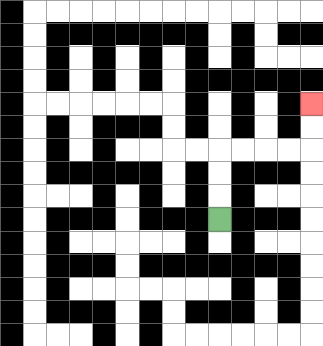{'start': '[9, 9]', 'end': '[13, 4]', 'path_directions': 'U,U,U,R,R,R,R,U,U', 'path_coordinates': '[[9, 9], [9, 8], [9, 7], [9, 6], [10, 6], [11, 6], [12, 6], [13, 6], [13, 5], [13, 4]]'}